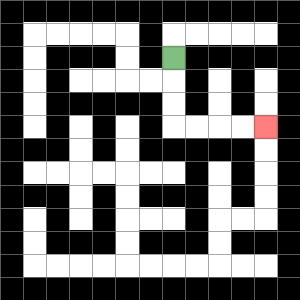{'start': '[7, 2]', 'end': '[11, 5]', 'path_directions': 'D,D,D,R,R,R,R', 'path_coordinates': '[[7, 2], [7, 3], [7, 4], [7, 5], [8, 5], [9, 5], [10, 5], [11, 5]]'}